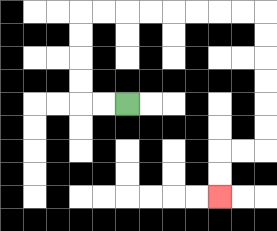{'start': '[5, 4]', 'end': '[9, 8]', 'path_directions': 'L,L,U,U,U,U,R,R,R,R,R,R,R,R,D,D,D,D,D,D,L,L,D,D', 'path_coordinates': '[[5, 4], [4, 4], [3, 4], [3, 3], [3, 2], [3, 1], [3, 0], [4, 0], [5, 0], [6, 0], [7, 0], [8, 0], [9, 0], [10, 0], [11, 0], [11, 1], [11, 2], [11, 3], [11, 4], [11, 5], [11, 6], [10, 6], [9, 6], [9, 7], [9, 8]]'}